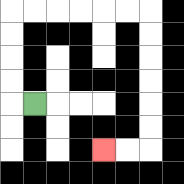{'start': '[1, 4]', 'end': '[4, 6]', 'path_directions': 'L,U,U,U,U,R,R,R,R,R,R,D,D,D,D,D,D,L,L', 'path_coordinates': '[[1, 4], [0, 4], [0, 3], [0, 2], [0, 1], [0, 0], [1, 0], [2, 0], [3, 0], [4, 0], [5, 0], [6, 0], [6, 1], [6, 2], [6, 3], [6, 4], [6, 5], [6, 6], [5, 6], [4, 6]]'}